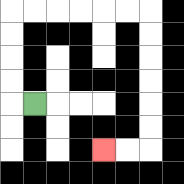{'start': '[1, 4]', 'end': '[4, 6]', 'path_directions': 'L,U,U,U,U,R,R,R,R,R,R,D,D,D,D,D,D,L,L', 'path_coordinates': '[[1, 4], [0, 4], [0, 3], [0, 2], [0, 1], [0, 0], [1, 0], [2, 0], [3, 0], [4, 0], [5, 0], [6, 0], [6, 1], [6, 2], [6, 3], [6, 4], [6, 5], [6, 6], [5, 6], [4, 6]]'}